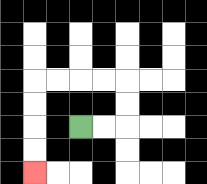{'start': '[3, 5]', 'end': '[1, 7]', 'path_directions': 'R,R,U,U,L,L,L,L,D,D,D,D', 'path_coordinates': '[[3, 5], [4, 5], [5, 5], [5, 4], [5, 3], [4, 3], [3, 3], [2, 3], [1, 3], [1, 4], [1, 5], [1, 6], [1, 7]]'}